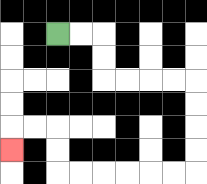{'start': '[2, 1]', 'end': '[0, 6]', 'path_directions': 'R,R,D,D,R,R,R,R,D,D,D,D,L,L,L,L,L,L,U,U,L,L,D', 'path_coordinates': '[[2, 1], [3, 1], [4, 1], [4, 2], [4, 3], [5, 3], [6, 3], [7, 3], [8, 3], [8, 4], [8, 5], [8, 6], [8, 7], [7, 7], [6, 7], [5, 7], [4, 7], [3, 7], [2, 7], [2, 6], [2, 5], [1, 5], [0, 5], [0, 6]]'}